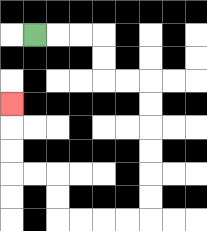{'start': '[1, 1]', 'end': '[0, 4]', 'path_directions': 'R,R,R,D,D,R,R,D,D,D,D,D,D,L,L,L,L,U,U,L,L,U,U,U', 'path_coordinates': '[[1, 1], [2, 1], [3, 1], [4, 1], [4, 2], [4, 3], [5, 3], [6, 3], [6, 4], [6, 5], [6, 6], [6, 7], [6, 8], [6, 9], [5, 9], [4, 9], [3, 9], [2, 9], [2, 8], [2, 7], [1, 7], [0, 7], [0, 6], [0, 5], [0, 4]]'}